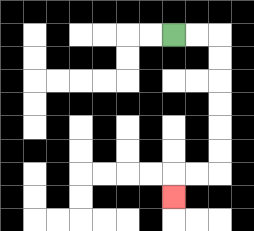{'start': '[7, 1]', 'end': '[7, 8]', 'path_directions': 'R,R,D,D,D,D,D,D,L,L,D', 'path_coordinates': '[[7, 1], [8, 1], [9, 1], [9, 2], [9, 3], [9, 4], [9, 5], [9, 6], [9, 7], [8, 7], [7, 7], [7, 8]]'}